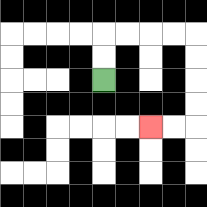{'start': '[4, 3]', 'end': '[6, 5]', 'path_directions': 'U,U,R,R,R,R,D,D,D,D,L,L', 'path_coordinates': '[[4, 3], [4, 2], [4, 1], [5, 1], [6, 1], [7, 1], [8, 1], [8, 2], [8, 3], [8, 4], [8, 5], [7, 5], [6, 5]]'}